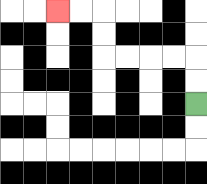{'start': '[8, 4]', 'end': '[2, 0]', 'path_directions': 'U,U,L,L,L,L,U,U,L,L', 'path_coordinates': '[[8, 4], [8, 3], [8, 2], [7, 2], [6, 2], [5, 2], [4, 2], [4, 1], [4, 0], [3, 0], [2, 0]]'}